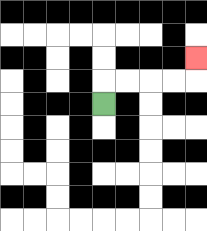{'start': '[4, 4]', 'end': '[8, 2]', 'path_directions': 'U,R,R,R,R,U', 'path_coordinates': '[[4, 4], [4, 3], [5, 3], [6, 3], [7, 3], [8, 3], [8, 2]]'}